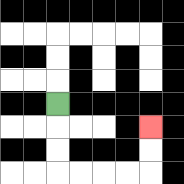{'start': '[2, 4]', 'end': '[6, 5]', 'path_directions': 'D,D,D,R,R,R,R,U,U', 'path_coordinates': '[[2, 4], [2, 5], [2, 6], [2, 7], [3, 7], [4, 7], [5, 7], [6, 7], [6, 6], [6, 5]]'}